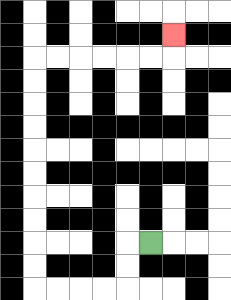{'start': '[6, 10]', 'end': '[7, 1]', 'path_directions': 'L,D,D,L,L,L,L,U,U,U,U,U,U,U,U,U,U,R,R,R,R,R,R,U', 'path_coordinates': '[[6, 10], [5, 10], [5, 11], [5, 12], [4, 12], [3, 12], [2, 12], [1, 12], [1, 11], [1, 10], [1, 9], [1, 8], [1, 7], [1, 6], [1, 5], [1, 4], [1, 3], [1, 2], [2, 2], [3, 2], [4, 2], [5, 2], [6, 2], [7, 2], [7, 1]]'}